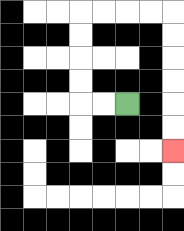{'start': '[5, 4]', 'end': '[7, 6]', 'path_directions': 'L,L,U,U,U,U,R,R,R,R,D,D,D,D,D,D', 'path_coordinates': '[[5, 4], [4, 4], [3, 4], [3, 3], [3, 2], [3, 1], [3, 0], [4, 0], [5, 0], [6, 0], [7, 0], [7, 1], [7, 2], [7, 3], [7, 4], [7, 5], [7, 6]]'}